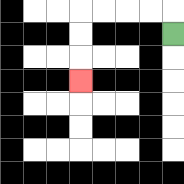{'start': '[7, 1]', 'end': '[3, 3]', 'path_directions': 'U,L,L,L,L,D,D,D', 'path_coordinates': '[[7, 1], [7, 0], [6, 0], [5, 0], [4, 0], [3, 0], [3, 1], [3, 2], [3, 3]]'}